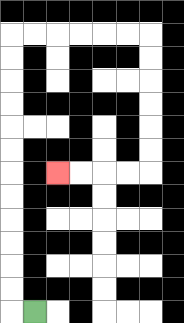{'start': '[1, 13]', 'end': '[2, 7]', 'path_directions': 'L,U,U,U,U,U,U,U,U,U,U,U,U,R,R,R,R,R,R,D,D,D,D,D,D,L,L,L,L', 'path_coordinates': '[[1, 13], [0, 13], [0, 12], [0, 11], [0, 10], [0, 9], [0, 8], [0, 7], [0, 6], [0, 5], [0, 4], [0, 3], [0, 2], [0, 1], [1, 1], [2, 1], [3, 1], [4, 1], [5, 1], [6, 1], [6, 2], [6, 3], [6, 4], [6, 5], [6, 6], [6, 7], [5, 7], [4, 7], [3, 7], [2, 7]]'}